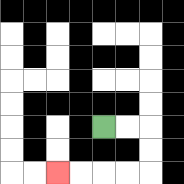{'start': '[4, 5]', 'end': '[2, 7]', 'path_directions': 'R,R,D,D,L,L,L,L', 'path_coordinates': '[[4, 5], [5, 5], [6, 5], [6, 6], [6, 7], [5, 7], [4, 7], [3, 7], [2, 7]]'}